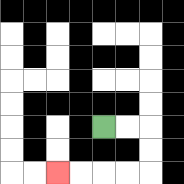{'start': '[4, 5]', 'end': '[2, 7]', 'path_directions': 'R,R,D,D,L,L,L,L', 'path_coordinates': '[[4, 5], [5, 5], [6, 5], [6, 6], [6, 7], [5, 7], [4, 7], [3, 7], [2, 7]]'}